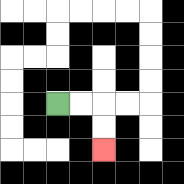{'start': '[2, 4]', 'end': '[4, 6]', 'path_directions': 'R,R,D,D', 'path_coordinates': '[[2, 4], [3, 4], [4, 4], [4, 5], [4, 6]]'}